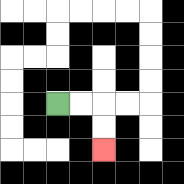{'start': '[2, 4]', 'end': '[4, 6]', 'path_directions': 'R,R,D,D', 'path_coordinates': '[[2, 4], [3, 4], [4, 4], [4, 5], [4, 6]]'}